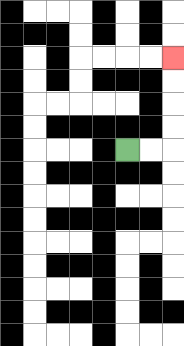{'start': '[5, 6]', 'end': '[7, 2]', 'path_directions': 'R,R,U,U,U,U', 'path_coordinates': '[[5, 6], [6, 6], [7, 6], [7, 5], [7, 4], [7, 3], [7, 2]]'}